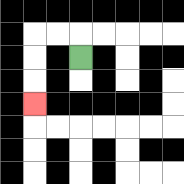{'start': '[3, 2]', 'end': '[1, 4]', 'path_directions': 'U,L,L,D,D,D', 'path_coordinates': '[[3, 2], [3, 1], [2, 1], [1, 1], [1, 2], [1, 3], [1, 4]]'}